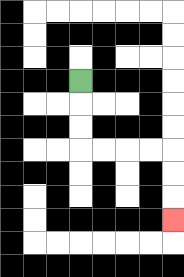{'start': '[3, 3]', 'end': '[7, 9]', 'path_directions': 'D,D,D,R,R,R,R,D,D,D', 'path_coordinates': '[[3, 3], [3, 4], [3, 5], [3, 6], [4, 6], [5, 6], [6, 6], [7, 6], [7, 7], [7, 8], [7, 9]]'}